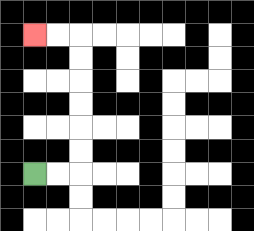{'start': '[1, 7]', 'end': '[1, 1]', 'path_directions': 'R,R,U,U,U,U,U,U,L,L', 'path_coordinates': '[[1, 7], [2, 7], [3, 7], [3, 6], [3, 5], [3, 4], [3, 3], [3, 2], [3, 1], [2, 1], [1, 1]]'}